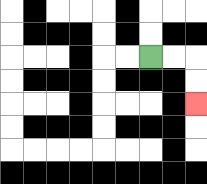{'start': '[6, 2]', 'end': '[8, 4]', 'path_directions': 'R,R,D,D', 'path_coordinates': '[[6, 2], [7, 2], [8, 2], [8, 3], [8, 4]]'}